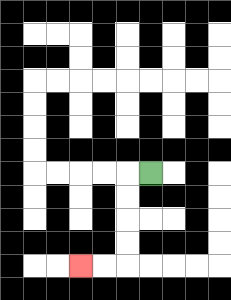{'start': '[6, 7]', 'end': '[3, 11]', 'path_directions': 'L,D,D,D,D,L,L', 'path_coordinates': '[[6, 7], [5, 7], [5, 8], [5, 9], [5, 10], [5, 11], [4, 11], [3, 11]]'}